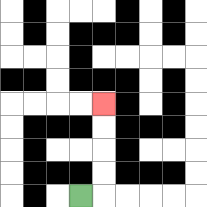{'start': '[3, 8]', 'end': '[4, 4]', 'path_directions': 'R,U,U,U,U', 'path_coordinates': '[[3, 8], [4, 8], [4, 7], [4, 6], [4, 5], [4, 4]]'}